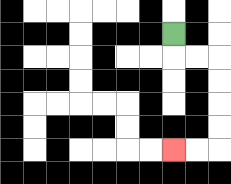{'start': '[7, 1]', 'end': '[7, 6]', 'path_directions': 'D,R,R,D,D,D,D,L,L', 'path_coordinates': '[[7, 1], [7, 2], [8, 2], [9, 2], [9, 3], [9, 4], [9, 5], [9, 6], [8, 6], [7, 6]]'}